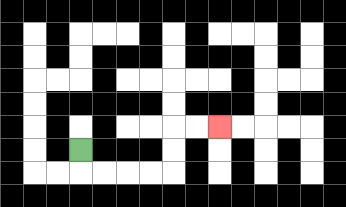{'start': '[3, 6]', 'end': '[9, 5]', 'path_directions': 'D,R,R,R,R,U,U,R,R', 'path_coordinates': '[[3, 6], [3, 7], [4, 7], [5, 7], [6, 7], [7, 7], [7, 6], [7, 5], [8, 5], [9, 5]]'}